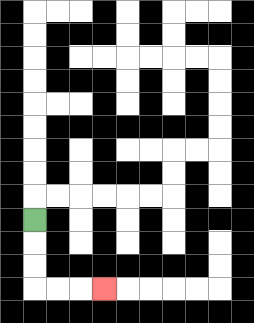{'start': '[1, 9]', 'end': '[4, 12]', 'path_directions': 'D,D,D,R,R,R', 'path_coordinates': '[[1, 9], [1, 10], [1, 11], [1, 12], [2, 12], [3, 12], [4, 12]]'}